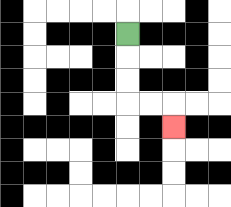{'start': '[5, 1]', 'end': '[7, 5]', 'path_directions': 'D,D,D,R,R,D', 'path_coordinates': '[[5, 1], [5, 2], [5, 3], [5, 4], [6, 4], [7, 4], [7, 5]]'}